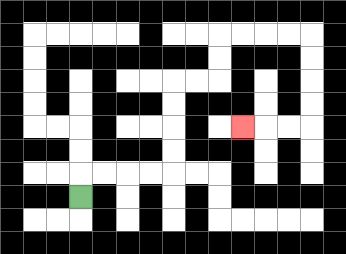{'start': '[3, 8]', 'end': '[10, 5]', 'path_directions': 'U,R,R,R,R,U,U,U,U,R,R,U,U,R,R,R,R,D,D,D,D,L,L,L', 'path_coordinates': '[[3, 8], [3, 7], [4, 7], [5, 7], [6, 7], [7, 7], [7, 6], [7, 5], [7, 4], [7, 3], [8, 3], [9, 3], [9, 2], [9, 1], [10, 1], [11, 1], [12, 1], [13, 1], [13, 2], [13, 3], [13, 4], [13, 5], [12, 5], [11, 5], [10, 5]]'}